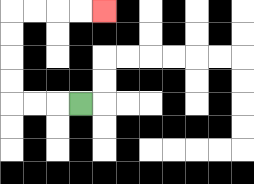{'start': '[3, 4]', 'end': '[4, 0]', 'path_directions': 'L,L,L,U,U,U,U,R,R,R,R', 'path_coordinates': '[[3, 4], [2, 4], [1, 4], [0, 4], [0, 3], [0, 2], [0, 1], [0, 0], [1, 0], [2, 0], [3, 0], [4, 0]]'}